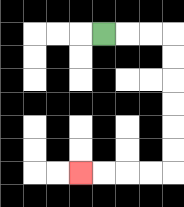{'start': '[4, 1]', 'end': '[3, 7]', 'path_directions': 'R,R,R,D,D,D,D,D,D,L,L,L,L', 'path_coordinates': '[[4, 1], [5, 1], [6, 1], [7, 1], [7, 2], [7, 3], [7, 4], [7, 5], [7, 6], [7, 7], [6, 7], [5, 7], [4, 7], [3, 7]]'}